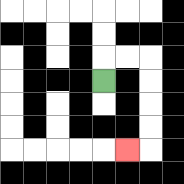{'start': '[4, 3]', 'end': '[5, 6]', 'path_directions': 'U,R,R,D,D,D,D,L', 'path_coordinates': '[[4, 3], [4, 2], [5, 2], [6, 2], [6, 3], [6, 4], [6, 5], [6, 6], [5, 6]]'}